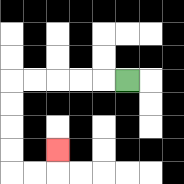{'start': '[5, 3]', 'end': '[2, 6]', 'path_directions': 'L,L,L,L,L,D,D,D,D,R,R,U', 'path_coordinates': '[[5, 3], [4, 3], [3, 3], [2, 3], [1, 3], [0, 3], [0, 4], [0, 5], [0, 6], [0, 7], [1, 7], [2, 7], [2, 6]]'}